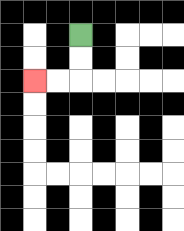{'start': '[3, 1]', 'end': '[1, 3]', 'path_directions': 'D,D,L,L', 'path_coordinates': '[[3, 1], [3, 2], [3, 3], [2, 3], [1, 3]]'}